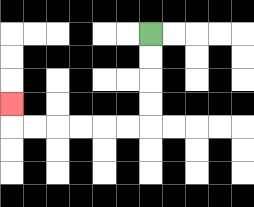{'start': '[6, 1]', 'end': '[0, 4]', 'path_directions': 'D,D,D,D,L,L,L,L,L,L,U', 'path_coordinates': '[[6, 1], [6, 2], [6, 3], [6, 4], [6, 5], [5, 5], [4, 5], [3, 5], [2, 5], [1, 5], [0, 5], [0, 4]]'}